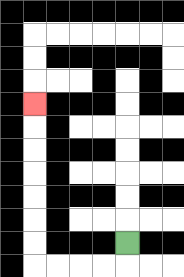{'start': '[5, 10]', 'end': '[1, 4]', 'path_directions': 'D,L,L,L,L,U,U,U,U,U,U,U', 'path_coordinates': '[[5, 10], [5, 11], [4, 11], [3, 11], [2, 11], [1, 11], [1, 10], [1, 9], [1, 8], [1, 7], [1, 6], [1, 5], [1, 4]]'}